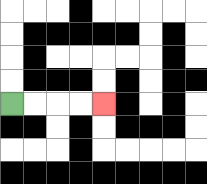{'start': '[0, 4]', 'end': '[4, 4]', 'path_directions': 'R,R,R,R', 'path_coordinates': '[[0, 4], [1, 4], [2, 4], [3, 4], [4, 4]]'}